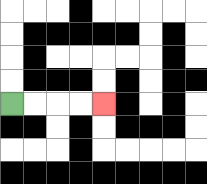{'start': '[0, 4]', 'end': '[4, 4]', 'path_directions': 'R,R,R,R', 'path_coordinates': '[[0, 4], [1, 4], [2, 4], [3, 4], [4, 4]]'}